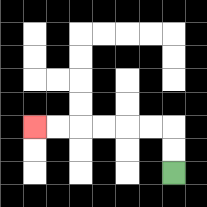{'start': '[7, 7]', 'end': '[1, 5]', 'path_directions': 'U,U,L,L,L,L,L,L', 'path_coordinates': '[[7, 7], [7, 6], [7, 5], [6, 5], [5, 5], [4, 5], [3, 5], [2, 5], [1, 5]]'}